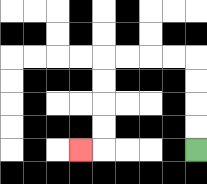{'start': '[8, 6]', 'end': '[3, 6]', 'path_directions': 'U,U,U,U,L,L,L,L,D,D,D,D,L', 'path_coordinates': '[[8, 6], [8, 5], [8, 4], [8, 3], [8, 2], [7, 2], [6, 2], [5, 2], [4, 2], [4, 3], [4, 4], [4, 5], [4, 6], [3, 6]]'}